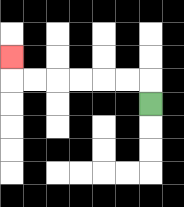{'start': '[6, 4]', 'end': '[0, 2]', 'path_directions': 'U,L,L,L,L,L,L,U', 'path_coordinates': '[[6, 4], [6, 3], [5, 3], [4, 3], [3, 3], [2, 3], [1, 3], [0, 3], [0, 2]]'}